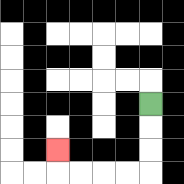{'start': '[6, 4]', 'end': '[2, 6]', 'path_directions': 'D,D,D,L,L,L,L,U', 'path_coordinates': '[[6, 4], [6, 5], [6, 6], [6, 7], [5, 7], [4, 7], [3, 7], [2, 7], [2, 6]]'}